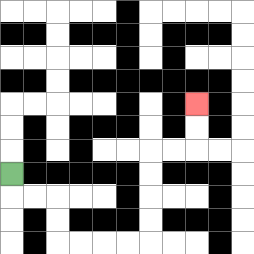{'start': '[0, 7]', 'end': '[8, 4]', 'path_directions': 'D,R,R,D,D,R,R,R,R,U,U,U,U,R,R,U,U', 'path_coordinates': '[[0, 7], [0, 8], [1, 8], [2, 8], [2, 9], [2, 10], [3, 10], [4, 10], [5, 10], [6, 10], [6, 9], [6, 8], [6, 7], [6, 6], [7, 6], [8, 6], [8, 5], [8, 4]]'}